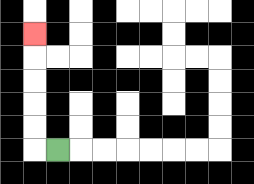{'start': '[2, 6]', 'end': '[1, 1]', 'path_directions': 'L,U,U,U,U,U', 'path_coordinates': '[[2, 6], [1, 6], [1, 5], [1, 4], [1, 3], [1, 2], [1, 1]]'}